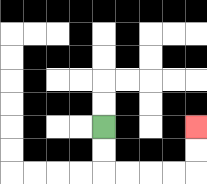{'start': '[4, 5]', 'end': '[8, 5]', 'path_directions': 'D,D,R,R,R,R,U,U', 'path_coordinates': '[[4, 5], [4, 6], [4, 7], [5, 7], [6, 7], [7, 7], [8, 7], [8, 6], [8, 5]]'}